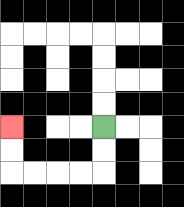{'start': '[4, 5]', 'end': '[0, 5]', 'path_directions': 'D,D,L,L,L,L,U,U', 'path_coordinates': '[[4, 5], [4, 6], [4, 7], [3, 7], [2, 7], [1, 7], [0, 7], [0, 6], [0, 5]]'}